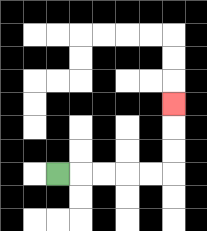{'start': '[2, 7]', 'end': '[7, 4]', 'path_directions': 'R,R,R,R,R,U,U,U', 'path_coordinates': '[[2, 7], [3, 7], [4, 7], [5, 7], [6, 7], [7, 7], [7, 6], [7, 5], [7, 4]]'}